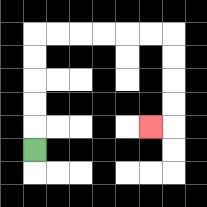{'start': '[1, 6]', 'end': '[6, 5]', 'path_directions': 'U,U,U,U,U,R,R,R,R,R,R,D,D,D,D,L', 'path_coordinates': '[[1, 6], [1, 5], [1, 4], [1, 3], [1, 2], [1, 1], [2, 1], [3, 1], [4, 1], [5, 1], [6, 1], [7, 1], [7, 2], [7, 3], [7, 4], [7, 5], [6, 5]]'}